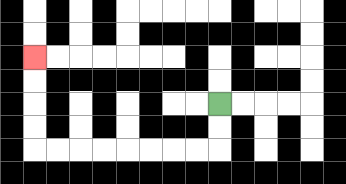{'start': '[9, 4]', 'end': '[1, 2]', 'path_directions': 'D,D,L,L,L,L,L,L,L,L,U,U,U,U', 'path_coordinates': '[[9, 4], [9, 5], [9, 6], [8, 6], [7, 6], [6, 6], [5, 6], [4, 6], [3, 6], [2, 6], [1, 6], [1, 5], [1, 4], [1, 3], [1, 2]]'}